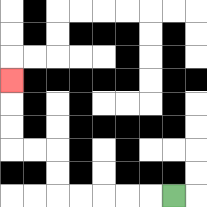{'start': '[7, 8]', 'end': '[0, 3]', 'path_directions': 'L,L,L,L,L,U,U,L,L,U,U,U', 'path_coordinates': '[[7, 8], [6, 8], [5, 8], [4, 8], [3, 8], [2, 8], [2, 7], [2, 6], [1, 6], [0, 6], [0, 5], [0, 4], [0, 3]]'}